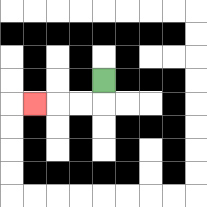{'start': '[4, 3]', 'end': '[1, 4]', 'path_directions': 'D,L,L,L', 'path_coordinates': '[[4, 3], [4, 4], [3, 4], [2, 4], [1, 4]]'}